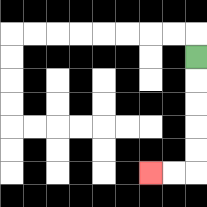{'start': '[8, 2]', 'end': '[6, 7]', 'path_directions': 'D,D,D,D,D,L,L', 'path_coordinates': '[[8, 2], [8, 3], [8, 4], [8, 5], [8, 6], [8, 7], [7, 7], [6, 7]]'}